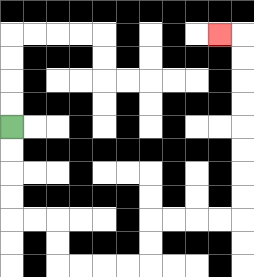{'start': '[0, 5]', 'end': '[9, 1]', 'path_directions': 'D,D,D,D,R,R,D,D,R,R,R,R,U,U,R,R,R,R,U,U,U,U,U,U,U,U,L', 'path_coordinates': '[[0, 5], [0, 6], [0, 7], [0, 8], [0, 9], [1, 9], [2, 9], [2, 10], [2, 11], [3, 11], [4, 11], [5, 11], [6, 11], [6, 10], [6, 9], [7, 9], [8, 9], [9, 9], [10, 9], [10, 8], [10, 7], [10, 6], [10, 5], [10, 4], [10, 3], [10, 2], [10, 1], [9, 1]]'}